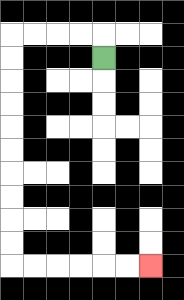{'start': '[4, 2]', 'end': '[6, 11]', 'path_directions': 'U,L,L,L,L,D,D,D,D,D,D,D,D,D,D,R,R,R,R,R,R', 'path_coordinates': '[[4, 2], [4, 1], [3, 1], [2, 1], [1, 1], [0, 1], [0, 2], [0, 3], [0, 4], [0, 5], [0, 6], [0, 7], [0, 8], [0, 9], [0, 10], [0, 11], [1, 11], [2, 11], [3, 11], [4, 11], [5, 11], [6, 11]]'}